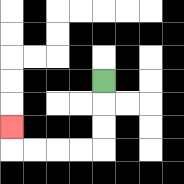{'start': '[4, 3]', 'end': '[0, 5]', 'path_directions': 'D,D,D,L,L,L,L,U', 'path_coordinates': '[[4, 3], [4, 4], [4, 5], [4, 6], [3, 6], [2, 6], [1, 6], [0, 6], [0, 5]]'}